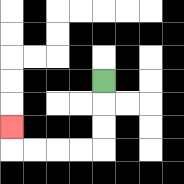{'start': '[4, 3]', 'end': '[0, 5]', 'path_directions': 'D,D,D,L,L,L,L,U', 'path_coordinates': '[[4, 3], [4, 4], [4, 5], [4, 6], [3, 6], [2, 6], [1, 6], [0, 6], [0, 5]]'}